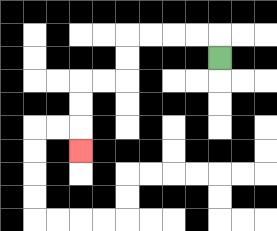{'start': '[9, 2]', 'end': '[3, 6]', 'path_directions': 'U,L,L,L,L,D,D,L,L,D,D,D', 'path_coordinates': '[[9, 2], [9, 1], [8, 1], [7, 1], [6, 1], [5, 1], [5, 2], [5, 3], [4, 3], [3, 3], [3, 4], [3, 5], [3, 6]]'}